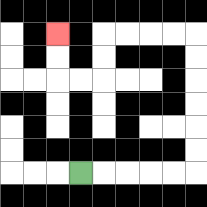{'start': '[3, 7]', 'end': '[2, 1]', 'path_directions': 'R,R,R,R,R,U,U,U,U,U,U,L,L,L,L,D,D,L,L,U,U', 'path_coordinates': '[[3, 7], [4, 7], [5, 7], [6, 7], [7, 7], [8, 7], [8, 6], [8, 5], [8, 4], [8, 3], [8, 2], [8, 1], [7, 1], [6, 1], [5, 1], [4, 1], [4, 2], [4, 3], [3, 3], [2, 3], [2, 2], [2, 1]]'}